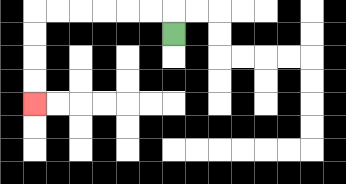{'start': '[7, 1]', 'end': '[1, 4]', 'path_directions': 'U,L,L,L,L,L,L,D,D,D,D', 'path_coordinates': '[[7, 1], [7, 0], [6, 0], [5, 0], [4, 0], [3, 0], [2, 0], [1, 0], [1, 1], [1, 2], [1, 3], [1, 4]]'}